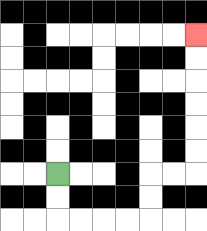{'start': '[2, 7]', 'end': '[8, 1]', 'path_directions': 'D,D,R,R,R,R,U,U,R,R,U,U,U,U,U,U', 'path_coordinates': '[[2, 7], [2, 8], [2, 9], [3, 9], [4, 9], [5, 9], [6, 9], [6, 8], [6, 7], [7, 7], [8, 7], [8, 6], [8, 5], [8, 4], [8, 3], [8, 2], [8, 1]]'}